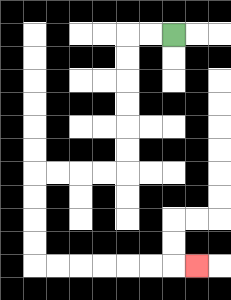{'start': '[7, 1]', 'end': '[8, 11]', 'path_directions': 'L,L,D,D,D,D,D,D,L,L,L,L,D,D,D,D,R,R,R,R,R,R,R', 'path_coordinates': '[[7, 1], [6, 1], [5, 1], [5, 2], [5, 3], [5, 4], [5, 5], [5, 6], [5, 7], [4, 7], [3, 7], [2, 7], [1, 7], [1, 8], [1, 9], [1, 10], [1, 11], [2, 11], [3, 11], [4, 11], [5, 11], [6, 11], [7, 11], [8, 11]]'}